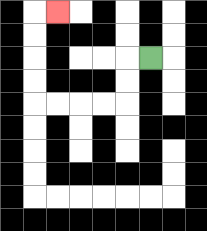{'start': '[6, 2]', 'end': '[2, 0]', 'path_directions': 'L,D,D,L,L,L,L,U,U,U,U,R', 'path_coordinates': '[[6, 2], [5, 2], [5, 3], [5, 4], [4, 4], [3, 4], [2, 4], [1, 4], [1, 3], [1, 2], [1, 1], [1, 0], [2, 0]]'}